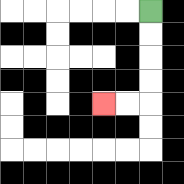{'start': '[6, 0]', 'end': '[4, 4]', 'path_directions': 'D,D,D,D,L,L', 'path_coordinates': '[[6, 0], [6, 1], [6, 2], [6, 3], [6, 4], [5, 4], [4, 4]]'}